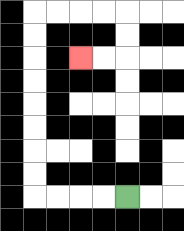{'start': '[5, 8]', 'end': '[3, 2]', 'path_directions': 'L,L,L,L,U,U,U,U,U,U,U,U,R,R,R,R,D,D,L,L', 'path_coordinates': '[[5, 8], [4, 8], [3, 8], [2, 8], [1, 8], [1, 7], [1, 6], [1, 5], [1, 4], [1, 3], [1, 2], [1, 1], [1, 0], [2, 0], [3, 0], [4, 0], [5, 0], [5, 1], [5, 2], [4, 2], [3, 2]]'}